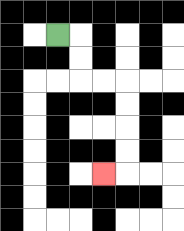{'start': '[2, 1]', 'end': '[4, 7]', 'path_directions': 'R,D,D,R,R,D,D,D,D,L', 'path_coordinates': '[[2, 1], [3, 1], [3, 2], [3, 3], [4, 3], [5, 3], [5, 4], [5, 5], [5, 6], [5, 7], [4, 7]]'}